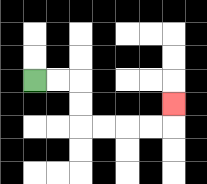{'start': '[1, 3]', 'end': '[7, 4]', 'path_directions': 'R,R,D,D,R,R,R,R,U', 'path_coordinates': '[[1, 3], [2, 3], [3, 3], [3, 4], [3, 5], [4, 5], [5, 5], [6, 5], [7, 5], [7, 4]]'}